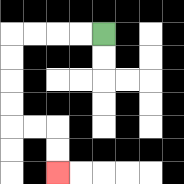{'start': '[4, 1]', 'end': '[2, 7]', 'path_directions': 'L,L,L,L,D,D,D,D,R,R,D,D', 'path_coordinates': '[[4, 1], [3, 1], [2, 1], [1, 1], [0, 1], [0, 2], [0, 3], [0, 4], [0, 5], [1, 5], [2, 5], [2, 6], [2, 7]]'}